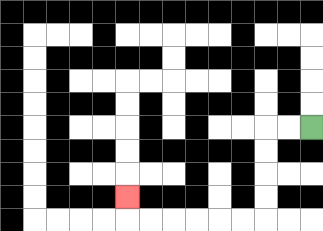{'start': '[13, 5]', 'end': '[5, 8]', 'path_directions': 'L,L,D,D,D,D,L,L,L,L,L,L,U', 'path_coordinates': '[[13, 5], [12, 5], [11, 5], [11, 6], [11, 7], [11, 8], [11, 9], [10, 9], [9, 9], [8, 9], [7, 9], [6, 9], [5, 9], [5, 8]]'}